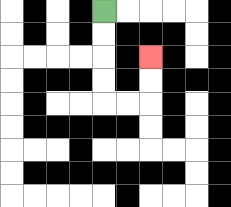{'start': '[4, 0]', 'end': '[6, 2]', 'path_directions': 'D,D,D,D,R,R,U,U', 'path_coordinates': '[[4, 0], [4, 1], [4, 2], [4, 3], [4, 4], [5, 4], [6, 4], [6, 3], [6, 2]]'}